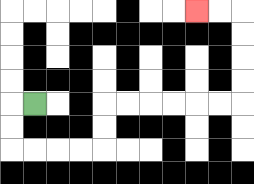{'start': '[1, 4]', 'end': '[8, 0]', 'path_directions': 'L,D,D,R,R,R,R,U,U,R,R,R,R,R,R,U,U,U,U,L,L', 'path_coordinates': '[[1, 4], [0, 4], [0, 5], [0, 6], [1, 6], [2, 6], [3, 6], [4, 6], [4, 5], [4, 4], [5, 4], [6, 4], [7, 4], [8, 4], [9, 4], [10, 4], [10, 3], [10, 2], [10, 1], [10, 0], [9, 0], [8, 0]]'}